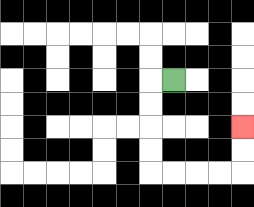{'start': '[7, 3]', 'end': '[10, 5]', 'path_directions': 'L,D,D,D,D,R,R,R,R,U,U', 'path_coordinates': '[[7, 3], [6, 3], [6, 4], [6, 5], [6, 6], [6, 7], [7, 7], [8, 7], [9, 7], [10, 7], [10, 6], [10, 5]]'}